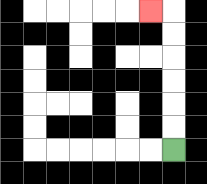{'start': '[7, 6]', 'end': '[6, 0]', 'path_directions': 'U,U,U,U,U,U,L', 'path_coordinates': '[[7, 6], [7, 5], [7, 4], [7, 3], [7, 2], [7, 1], [7, 0], [6, 0]]'}